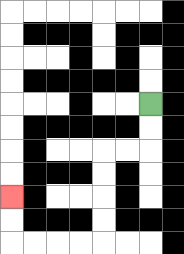{'start': '[6, 4]', 'end': '[0, 8]', 'path_directions': 'D,D,L,L,D,D,D,D,L,L,L,L,U,U', 'path_coordinates': '[[6, 4], [6, 5], [6, 6], [5, 6], [4, 6], [4, 7], [4, 8], [4, 9], [4, 10], [3, 10], [2, 10], [1, 10], [0, 10], [0, 9], [0, 8]]'}